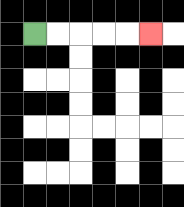{'start': '[1, 1]', 'end': '[6, 1]', 'path_directions': 'R,R,R,R,R', 'path_coordinates': '[[1, 1], [2, 1], [3, 1], [4, 1], [5, 1], [6, 1]]'}